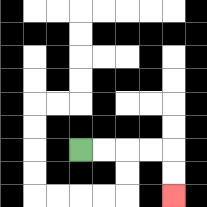{'start': '[3, 6]', 'end': '[7, 8]', 'path_directions': 'R,R,R,R,D,D', 'path_coordinates': '[[3, 6], [4, 6], [5, 6], [6, 6], [7, 6], [7, 7], [7, 8]]'}